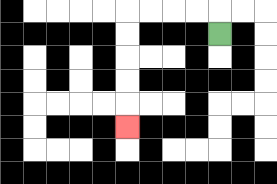{'start': '[9, 1]', 'end': '[5, 5]', 'path_directions': 'U,L,L,L,L,D,D,D,D,D', 'path_coordinates': '[[9, 1], [9, 0], [8, 0], [7, 0], [6, 0], [5, 0], [5, 1], [5, 2], [5, 3], [5, 4], [5, 5]]'}